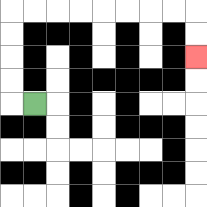{'start': '[1, 4]', 'end': '[8, 2]', 'path_directions': 'L,U,U,U,U,R,R,R,R,R,R,R,R,D,D', 'path_coordinates': '[[1, 4], [0, 4], [0, 3], [0, 2], [0, 1], [0, 0], [1, 0], [2, 0], [3, 0], [4, 0], [5, 0], [6, 0], [7, 0], [8, 0], [8, 1], [8, 2]]'}